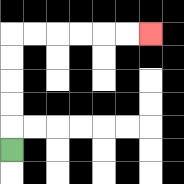{'start': '[0, 6]', 'end': '[6, 1]', 'path_directions': 'U,U,U,U,U,R,R,R,R,R,R', 'path_coordinates': '[[0, 6], [0, 5], [0, 4], [0, 3], [0, 2], [0, 1], [1, 1], [2, 1], [3, 1], [4, 1], [5, 1], [6, 1]]'}